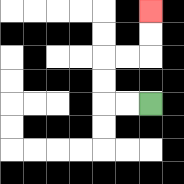{'start': '[6, 4]', 'end': '[6, 0]', 'path_directions': 'L,L,U,U,R,R,U,U', 'path_coordinates': '[[6, 4], [5, 4], [4, 4], [4, 3], [4, 2], [5, 2], [6, 2], [6, 1], [6, 0]]'}